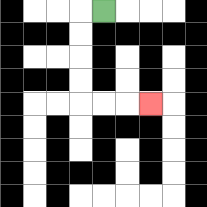{'start': '[4, 0]', 'end': '[6, 4]', 'path_directions': 'L,D,D,D,D,R,R,R', 'path_coordinates': '[[4, 0], [3, 0], [3, 1], [3, 2], [3, 3], [3, 4], [4, 4], [5, 4], [6, 4]]'}